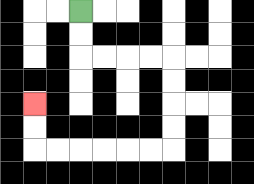{'start': '[3, 0]', 'end': '[1, 4]', 'path_directions': 'D,D,R,R,R,R,D,D,D,D,L,L,L,L,L,L,U,U', 'path_coordinates': '[[3, 0], [3, 1], [3, 2], [4, 2], [5, 2], [6, 2], [7, 2], [7, 3], [7, 4], [7, 5], [7, 6], [6, 6], [5, 6], [4, 6], [3, 6], [2, 6], [1, 6], [1, 5], [1, 4]]'}